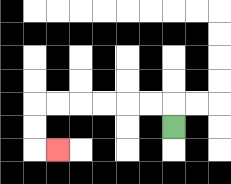{'start': '[7, 5]', 'end': '[2, 6]', 'path_directions': 'U,L,L,L,L,L,L,D,D,R', 'path_coordinates': '[[7, 5], [7, 4], [6, 4], [5, 4], [4, 4], [3, 4], [2, 4], [1, 4], [1, 5], [1, 6], [2, 6]]'}